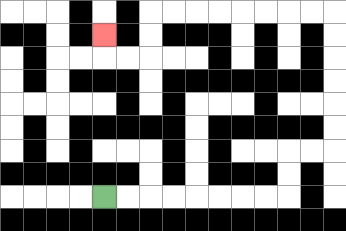{'start': '[4, 8]', 'end': '[4, 1]', 'path_directions': 'R,R,R,R,R,R,R,R,U,U,R,R,U,U,U,U,U,U,L,L,L,L,L,L,L,L,D,D,L,L,U', 'path_coordinates': '[[4, 8], [5, 8], [6, 8], [7, 8], [8, 8], [9, 8], [10, 8], [11, 8], [12, 8], [12, 7], [12, 6], [13, 6], [14, 6], [14, 5], [14, 4], [14, 3], [14, 2], [14, 1], [14, 0], [13, 0], [12, 0], [11, 0], [10, 0], [9, 0], [8, 0], [7, 0], [6, 0], [6, 1], [6, 2], [5, 2], [4, 2], [4, 1]]'}